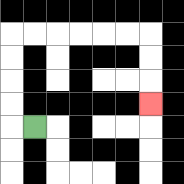{'start': '[1, 5]', 'end': '[6, 4]', 'path_directions': 'L,U,U,U,U,R,R,R,R,R,R,D,D,D', 'path_coordinates': '[[1, 5], [0, 5], [0, 4], [0, 3], [0, 2], [0, 1], [1, 1], [2, 1], [3, 1], [4, 1], [5, 1], [6, 1], [6, 2], [6, 3], [6, 4]]'}